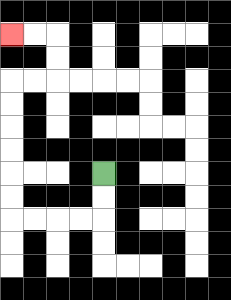{'start': '[4, 7]', 'end': '[0, 1]', 'path_directions': 'D,D,L,L,L,L,U,U,U,U,U,U,R,R,U,U,L,L', 'path_coordinates': '[[4, 7], [4, 8], [4, 9], [3, 9], [2, 9], [1, 9], [0, 9], [0, 8], [0, 7], [0, 6], [0, 5], [0, 4], [0, 3], [1, 3], [2, 3], [2, 2], [2, 1], [1, 1], [0, 1]]'}